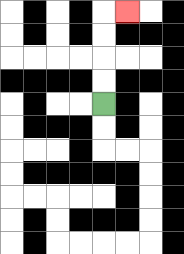{'start': '[4, 4]', 'end': '[5, 0]', 'path_directions': 'U,U,U,U,R', 'path_coordinates': '[[4, 4], [4, 3], [4, 2], [4, 1], [4, 0], [5, 0]]'}